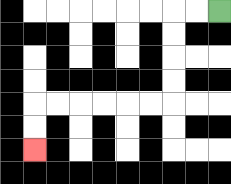{'start': '[9, 0]', 'end': '[1, 6]', 'path_directions': 'L,L,D,D,D,D,L,L,L,L,L,L,D,D', 'path_coordinates': '[[9, 0], [8, 0], [7, 0], [7, 1], [7, 2], [7, 3], [7, 4], [6, 4], [5, 4], [4, 4], [3, 4], [2, 4], [1, 4], [1, 5], [1, 6]]'}